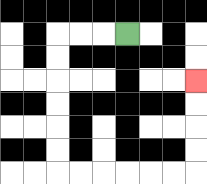{'start': '[5, 1]', 'end': '[8, 3]', 'path_directions': 'L,L,L,D,D,D,D,D,D,R,R,R,R,R,R,U,U,U,U', 'path_coordinates': '[[5, 1], [4, 1], [3, 1], [2, 1], [2, 2], [2, 3], [2, 4], [2, 5], [2, 6], [2, 7], [3, 7], [4, 7], [5, 7], [6, 7], [7, 7], [8, 7], [8, 6], [8, 5], [8, 4], [8, 3]]'}